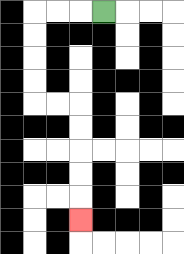{'start': '[4, 0]', 'end': '[3, 9]', 'path_directions': 'L,L,L,D,D,D,D,R,R,D,D,D,D,D', 'path_coordinates': '[[4, 0], [3, 0], [2, 0], [1, 0], [1, 1], [1, 2], [1, 3], [1, 4], [2, 4], [3, 4], [3, 5], [3, 6], [3, 7], [3, 8], [3, 9]]'}